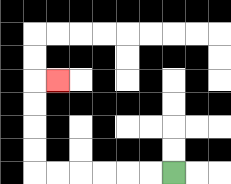{'start': '[7, 7]', 'end': '[2, 3]', 'path_directions': 'L,L,L,L,L,L,U,U,U,U,R', 'path_coordinates': '[[7, 7], [6, 7], [5, 7], [4, 7], [3, 7], [2, 7], [1, 7], [1, 6], [1, 5], [1, 4], [1, 3], [2, 3]]'}